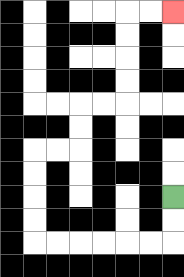{'start': '[7, 8]', 'end': '[7, 0]', 'path_directions': 'D,D,L,L,L,L,L,L,U,U,U,U,R,R,U,U,R,R,U,U,U,U,R,R', 'path_coordinates': '[[7, 8], [7, 9], [7, 10], [6, 10], [5, 10], [4, 10], [3, 10], [2, 10], [1, 10], [1, 9], [1, 8], [1, 7], [1, 6], [2, 6], [3, 6], [3, 5], [3, 4], [4, 4], [5, 4], [5, 3], [5, 2], [5, 1], [5, 0], [6, 0], [7, 0]]'}